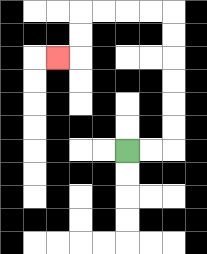{'start': '[5, 6]', 'end': '[2, 2]', 'path_directions': 'R,R,U,U,U,U,U,U,L,L,L,L,D,D,L', 'path_coordinates': '[[5, 6], [6, 6], [7, 6], [7, 5], [7, 4], [7, 3], [7, 2], [7, 1], [7, 0], [6, 0], [5, 0], [4, 0], [3, 0], [3, 1], [3, 2], [2, 2]]'}